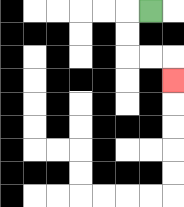{'start': '[6, 0]', 'end': '[7, 3]', 'path_directions': 'L,D,D,R,R,D', 'path_coordinates': '[[6, 0], [5, 0], [5, 1], [5, 2], [6, 2], [7, 2], [7, 3]]'}